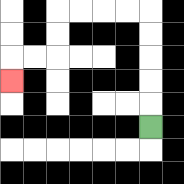{'start': '[6, 5]', 'end': '[0, 3]', 'path_directions': 'U,U,U,U,U,L,L,L,L,D,D,L,L,D', 'path_coordinates': '[[6, 5], [6, 4], [6, 3], [6, 2], [6, 1], [6, 0], [5, 0], [4, 0], [3, 0], [2, 0], [2, 1], [2, 2], [1, 2], [0, 2], [0, 3]]'}